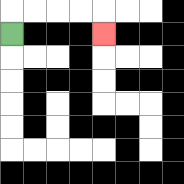{'start': '[0, 1]', 'end': '[4, 1]', 'path_directions': 'U,R,R,R,R,D', 'path_coordinates': '[[0, 1], [0, 0], [1, 0], [2, 0], [3, 0], [4, 0], [4, 1]]'}